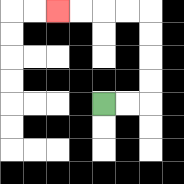{'start': '[4, 4]', 'end': '[2, 0]', 'path_directions': 'R,R,U,U,U,U,L,L,L,L', 'path_coordinates': '[[4, 4], [5, 4], [6, 4], [6, 3], [6, 2], [6, 1], [6, 0], [5, 0], [4, 0], [3, 0], [2, 0]]'}